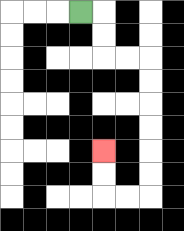{'start': '[3, 0]', 'end': '[4, 6]', 'path_directions': 'R,D,D,R,R,D,D,D,D,D,D,L,L,U,U', 'path_coordinates': '[[3, 0], [4, 0], [4, 1], [4, 2], [5, 2], [6, 2], [6, 3], [6, 4], [6, 5], [6, 6], [6, 7], [6, 8], [5, 8], [4, 8], [4, 7], [4, 6]]'}